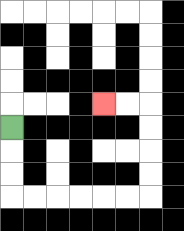{'start': '[0, 5]', 'end': '[4, 4]', 'path_directions': 'D,D,D,R,R,R,R,R,R,U,U,U,U,L,L', 'path_coordinates': '[[0, 5], [0, 6], [0, 7], [0, 8], [1, 8], [2, 8], [3, 8], [4, 8], [5, 8], [6, 8], [6, 7], [6, 6], [6, 5], [6, 4], [5, 4], [4, 4]]'}